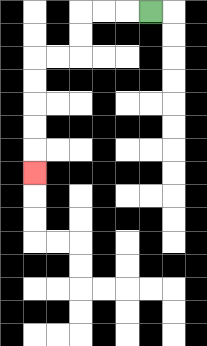{'start': '[6, 0]', 'end': '[1, 7]', 'path_directions': 'L,L,L,D,D,L,L,D,D,D,D,D', 'path_coordinates': '[[6, 0], [5, 0], [4, 0], [3, 0], [3, 1], [3, 2], [2, 2], [1, 2], [1, 3], [1, 4], [1, 5], [1, 6], [1, 7]]'}